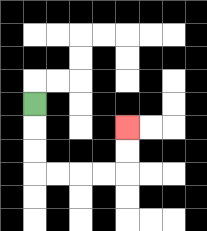{'start': '[1, 4]', 'end': '[5, 5]', 'path_directions': 'D,D,D,R,R,R,R,U,U', 'path_coordinates': '[[1, 4], [1, 5], [1, 6], [1, 7], [2, 7], [3, 7], [4, 7], [5, 7], [5, 6], [5, 5]]'}